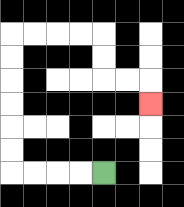{'start': '[4, 7]', 'end': '[6, 4]', 'path_directions': 'L,L,L,L,U,U,U,U,U,U,R,R,R,R,D,D,R,R,D', 'path_coordinates': '[[4, 7], [3, 7], [2, 7], [1, 7], [0, 7], [0, 6], [0, 5], [0, 4], [0, 3], [0, 2], [0, 1], [1, 1], [2, 1], [3, 1], [4, 1], [4, 2], [4, 3], [5, 3], [6, 3], [6, 4]]'}